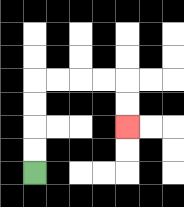{'start': '[1, 7]', 'end': '[5, 5]', 'path_directions': 'U,U,U,U,R,R,R,R,D,D', 'path_coordinates': '[[1, 7], [1, 6], [1, 5], [1, 4], [1, 3], [2, 3], [3, 3], [4, 3], [5, 3], [5, 4], [5, 5]]'}